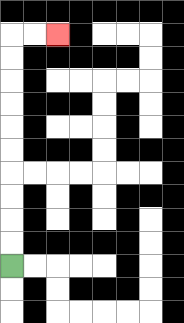{'start': '[0, 11]', 'end': '[2, 1]', 'path_directions': 'U,U,U,U,U,U,U,U,U,U,R,R', 'path_coordinates': '[[0, 11], [0, 10], [0, 9], [0, 8], [0, 7], [0, 6], [0, 5], [0, 4], [0, 3], [0, 2], [0, 1], [1, 1], [2, 1]]'}